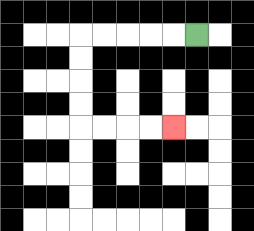{'start': '[8, 1]', 'end': '[7, 5]', 'path_directions': 'L,L,L,L,L,D,D,D,D,R,R,R,R', 'path_coordinates': '[[8, 1], [7, 1], [6, 1], [5, 1], [4, 1], [3, 1], [3, 2], [3, 3], [3, 4], [3, 5], [4, 5], [5, 5], [6, 5], [7, 5]]'}